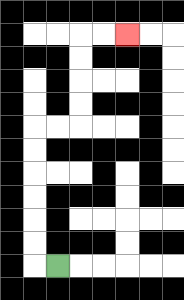{'start': '[2, 11]', 'end': '[5, 1]', 'path_directions': 'L,U,U,U,U,U,U,R,R,U,U,U,U,R,R', 'path_coordinates': '[[2, 11], [1, 11], [1, 10], [1, 9], [1, 8], [1, 7], [1, 6], [1, 5], [2, 5], [3, 5], [3, 4], [3, 3], [3, 2], [3, 1], [4, 1], [5, 1]]'}